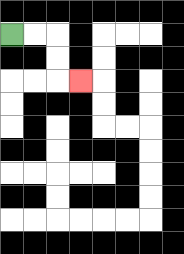{'start': '[0, 1]', 'end': '[3, 3]', 'path_directions': 'R,R,D,D,R', 'path_coordinates': '[[0, 1], [1, 1], [2, 1], [2, 2], [2, 3], [3, 3]]'}